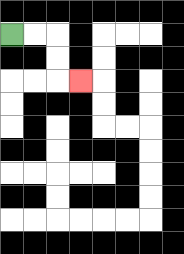{'start': '[0, 1]', 'end': '[3, 3]', 'path_directions': 'R,R,D,D,R', 'path_coordinates': '[[0, 1], [1, 1], [2, 1], [2, 2], [2, 3], [3, 3]]'}